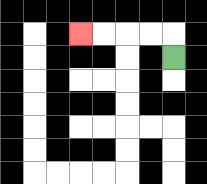{'start': '[7, 2]', 'end': '[3, 1]', 'path_directions': 'U,L,L,L,L', 'path_coordinates': '[[7, 2], [7, 1], [6, 1], [5, 1], [4, 1], [3, 1]]'}